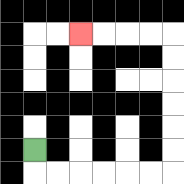{'start': '[1, 6]', 'end': '[3, 1]', 'path_directions': 'D,R,R,R,R,R,R,U,U,U,U,U,U,L,L,L,L', 'path_coordinates': '[[1, 6], [1, 7], [2, 7], [3, 7], [4, 7], [5, 7], [6, 7], [7, 7], [7, 6], [7, 5], [7, 4], [7, 3], [7, 2], [7, 1], [6, 1], [5, 1], [4, 1], [3, 1]]'}